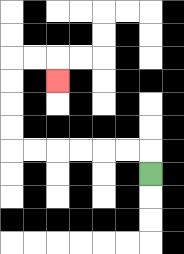{'start': '[6, 7]', 'end': '[2, 3]', 'path_directions': 'U,L,L,L,L,L,L,U,U,U,U,R,R,D', 'path_coordinates': '[[6, 7], [6, 6], [5, 6], [4, 6], [3, 6], [2, 6], [1, 6], [0, 6], [0, 5], [0, 4], [0, 3], [0, 2], [1, 2], [2, 2], [2, 3]]'}